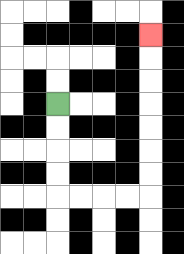{'start': '[2, 4]', 'end': '[6, 1]', 'path_directions': 'D,D,D,D,R,R,R,R,U,U,U,U,U,U,U', 'path_coordinates': '[[2, 4], [2, 5], [2, 6], [2, 7], [2, 8], [3, 8], [4, 8], [5, 8], [6, 8], [6, 7], [6, 6], [6, 5], [6, 4], [6, 3], [6, 2], [6, 1]]'}